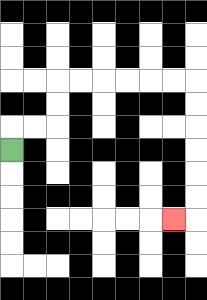{'start': '[0, 6]', 'end': '[7, 9]', 'path_directions': 'U,R,R,U,U,R,R,R,R,R,R,D,D,D,D,D,D,L', 'path_coordinates': '[[0, 6], [0, 5], [1, 5], [2, 5], [2, 4], [2, 3], [3, 3], [4, 3], [5, 3], [6, 3], [7, 3], [8, 3], [8, 4], [8, 5], [8, 6], [8, 7], [8, 8], [8, 9], [7, 9]]'}